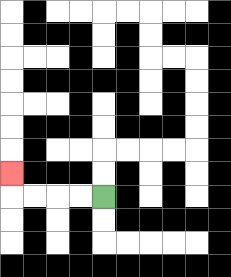{'start': '[4, 8]', 'end': '[0, 7]', 'path_directions': 'L,L,L,L,U', 'path_coordinates': '[[4, 8], [3, 8], [2, 8], [1, 8], [0, 8], [0, 7]]'}